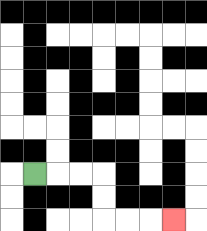{'start': '[1, 7]', 'end': '[7, 9]', 'path_directions': 'R,R,R,D,D,R,R,R', 'path_coordinates': '[[1, 7], [2, 7], [3, 7], [4, 7], [4, 8], [4, 9], [5, 9], [6, 9], [7, 9]]'}